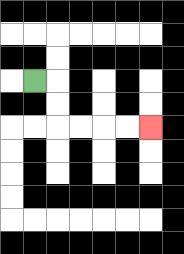{'start': '[1, 3]', 'end': '[6, 5]', 'path_directions': 'R,D,D,R,R,R,R', 'path_coordinates': '[[1, 3], [2, 3], [2, 4], [2, 5], [3, 5], [4, 5], [5, 5], [6, 5]]'}